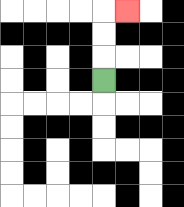{'start': '[4, 3]', 'end': '[5, 0]', 'path_directions': 'U,U,U,R', 'path_coordinates': '[[4, 3], [4, 2], [4, 1], [4, 0], [5, 0]]'}